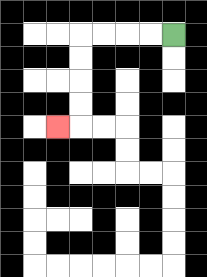{'start': '[7, 1]', 'end': '[2, 5]', 'path_directions': 'L,L,L,L,D,D,D,D,L', 'path_coordinates': '[[7, 1], [6, 1], [5, 1], [4, 1], [3, 1], [3, 2], [3, 3], [3, 4], [3, 5], [2, 5]]'}